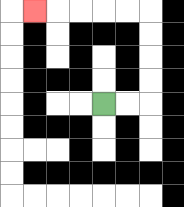{'start': '[4, 4]', 'end': '[1, 0]', 'path_directions': 'R,R,U,U,U,U,L,L,L,L,L', 'path_coordinates': '[[4, 4], [5, 4], [6, 4], [6, 3], [6, 2], [6, 1], [6, 0], [5, 0], [4, 0], [3, 0], [2, 0], [1, 0]]'}